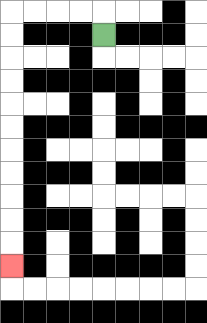{'start': '[4, 1]', 'end': '[0, 11]', 'path_directions': 'U,L,L,L,L,D,D,D,D,D,D,D,D,D,D,D', 'path_coordinates': '[[4, 1], [4, 0], [3, 0], [2, 0], [1, 0], [0, 0], [0, 1], [0, 2], [0, 3], [0, 4], [0, 5], [0, 6], [0, 7], [0, 8], [0, 9], [0, 10], [0, 11]]'}